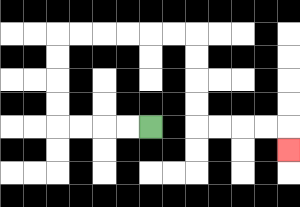{'start': '[6, 5]', 'end': '[12, 6]', 'path_directions': 'L,L,L,L,U,U,U,U,R,R,R,R,R,R,D,D,D,D,R,R,R,R,D', 'path_coordinates': '[[6, 5], [5, 5], [4, 5], [3, 5], [2, 5], [2, 4], [2, 3], [2, 2], [2, 1], [3, 1], [4, 1], [5, 1], [6, 1], [7, 1], [8, 1], [8, 2], [8, 3], [8, 4], [8, 5], [9, 5], [10, 5], [11, 5], [12, 5], [12, 6]]'}